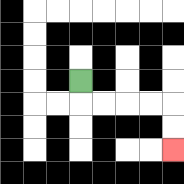{'start': '[3, 3]', 'end': '[7, 6]', 'path_directions': 'D,R,R,R,R,D,D', 'path_coordinates': '[[3, 3], [3, 4], [4, 4], [5, 4], [6, 4], [7, 4], [7, 5], [7, 6]]'}